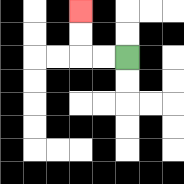{'start': '[5, 2]', 'end': '[3, 0]', 'path_directions': 'L,L,U,U', 'path_coordinates': '[[5, 2], [4, 2], [3, 2], [3, 1], [3, 0]]'}